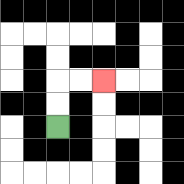{'start': '[2, 5]', 'end': '[4, 3]', 'path_directions': 'U,U,R,R', 'path_coordinates': '[[2, 5], [2, 4], [2, 3], [3, 3], [4, 3]]'}